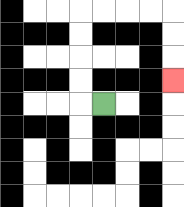{'start': '[4, 4]', 'end': '[7, 3]', 'path_directions': 'L,U,U,U,U,R,R,R,R,D,D,D', 'path_coordinates': '[[4, 4], [3, 4], [3, 3], [3, 2], [3, 1], [3, 0], [4, 0], [5, 0], [6, 0], [7, 0], [7, 1], [7, 2], [7, 3]]'}